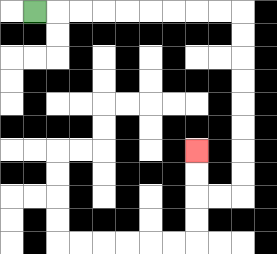{'start': '[1, 0]', 'end': '[8, 6]', 'path_directions': 'R,R,R,R,R,R,R,R,R,D,D,D,D,D,D,D,D,L,L,U,U', 'path_coordinates': '[[1, 0], [2, 0], [3, 0], [4, 0], [5, 0], [6, 0], [7, 0], [8, 0], [9, 0], [10, 0], [10, 1], [10, 2], [10, 3], [10, 4], [10, 5], [10, 6], [10, 7], [10, 8], [9, 8], [8, 8], [8, 7], [8, 6]]'}